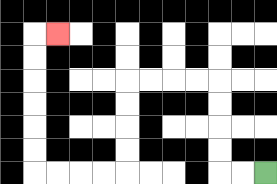{'start': '[11, 7]', 'end': '[2, 1]', 'path_directions': 'L,L,U,U,U,U,L,L,L,L,D,D,D,D,L,L,L,L,U,U,U,U,U,U,R', 'path_coordinates': '[[11, 7], [10, 7], [9, 7], [9, 6], [9, 5], [9, 4], [9, 3], [8, 3], [7, 3], [6, 3], [5, 3], [5, 4], [5, 5], [5, 6], [5, 7], [4, 7], [3, 7], [2, 7], [1, 7], [1, 6], [1, 5], [1, 4], [1, 3], [1, 2], [1, 1], [2, 1]]'}